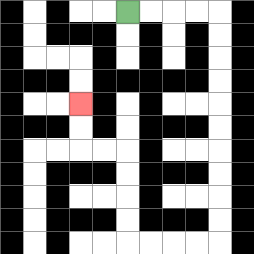{'start': '[5, 0]', 'end': '[3, 4]', 'path_directions': 'R,R,R,R,D,D,D,D,D,D,D,D,D,D,L,L,L,L,U,U,U,U,L,L,U,U', 'path_coordinates': '[[5, 0], [6, 0], [7, 0], [8, 0], [9, 0], [9, 1], [9, 2], [9, 3], [9, 4], [9, 5], [9, 6], [9, 7], [9, 8], [9, 9], [9, 10], [8, 10], [7, 10], [6, 10], [5, 10], [5, 9], [5, 8], [5, 7], [5, 6], [4, 6], [3, 6], [3, 5], [3, 4]]'}